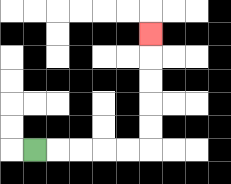{'start': '[1, 6]', 'end': '[6, 1]', 'path_directions': 'R,R,R,R,R,U,U,U,U,U', 'path_coordinates': '[[1, 6], [2, 6], [3, 6], [4, 6], [5, 6], [6, 6], [6, 5], [6, 4], [6, 3], [6, 2], [6, 1]]'}